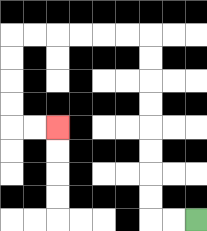{'start': '[8, 9]', 'end': '[2, 5]', 'path_directions': 'L,L,U,U,U,U,U,U,U,U,L,L,L,L,L,L,D,D,D,D,R,R', 'path_coordinates': '[[8, 9], [7, 9], [6, 9], [6, 8], [6, 7], [6, 6], [6, 5], [6, 4], [6, 3], [6, 2], [6, 1], [5, 1], [4, 1], [3, 1], [2, 1], [1, 1], [0, 1], [0, 2], [0, 3], [0, 4], [0, 5], [1, 5], [2, 5]]'}